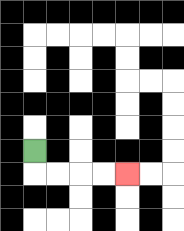{'start': '[1, 6]', 'end': '[5, 7]', 'path_directions': 'D,R,R,R,R', 'path_coordinates': '[[1, 6], [1, 7], [2, 7], [3, 7], [4, 7], [5, 7]]'}